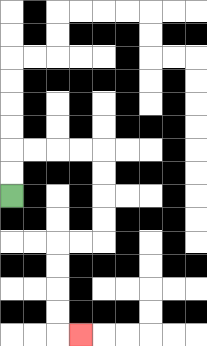{'start': '[0, 8]', 'end': '[3, 14]', 'path_directions': 'U,U,R,R,R,R,D,D,D,D,L,L,D,D,D,D,R', 'path_coordinates': '[[0, 8], [0, 7], [0, 6], [1, 6], [2, 6], [3, 6], [4, 6], [4, 7], [4, 8], [4, 9], [4, 10], [3, 10], [2, 10], [2, 11], [2, 12], [2, 13], [2, 14], [3, 14]]'}